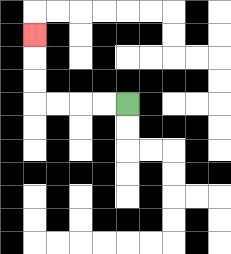{'start': '[5, 4]', 'end': '[1, 1]', 'path_directions': 'L,L,L,L,U,U,U', 'path_coordinates': '[[5, 4], [4, 4], [3, 4], [2, 4], [1, 4], [1, 3], [1, 2], [1, 1]]'}